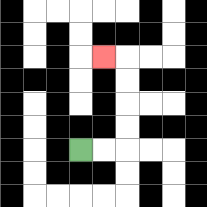{'start': '[3, 6]', 'end': '[4, 2]', 'path_directions': 'R,R,U,U,U,U,L', 'path_coordinates': '[[3, 6], [4, 6], [5, 6], [5, 5], [5, 4], [5, 3], [5, 2], [4, 2]]'}